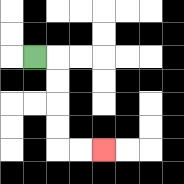{'start': '[1, 2]', 'end': '[4, 6]', 'path_directions': 'R,D,D,D,D,R,R', 'path_coordinates': '[[1, 2], [2, 2], [2, 3], [2, 4], [2, 5], [2, 6], [3, 6], [4, 6]]'}